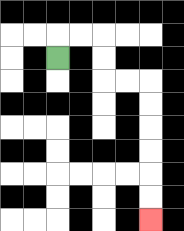{'start': '[2, 2]', 'end': '[6, 9]', 'path_directions': 'U,R,R,D,D,R,R,D,D,D,D,D,D', 'path_coordinates': '[[2, 2], [2, 1], [3, 1], [4, 1], [4, 2], [4, 3], [5, 3], [6, 3], [6, 4], [6, 5], [6, 6], [6, 7], [6, 8], [6, 9]]'}